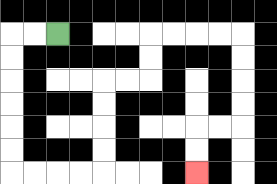{'start': '[2, 1]', 'end': '[8, 7]', 'path_directions': 'L,L,D,D,D,D,D,D,R,R,R,R,U,U,U,U,R,R,U,U,R,R,R,R,D,D,D,D,L,L,D,D', 'path_coordinates': '[[2, 1], [1, 1], [0, 1], [0, 2], [0, 3], [0, 4], [0, 5], [0, 6], [0, 7], [1, 7], [2, 7], [3, 7], [4, 7], [4, 6], [4, 5], [4, 4], [4, 3], [5, 3], [6, 3], [6, 2], [6, 1], [7, 1], [8, 1], [9, 1], [10, 1], [10, 2], [10, 3], [10, 4], [10, 5], [9, 5], [8, 5], [8, 6], [8, 7]]'}